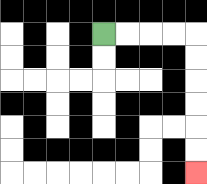{'start': '[4, 1]', 'end': '[8, 7]', 'path_directions': 'R,R,R,R,D,D,D,D,D,D', 'path_coordinates': '[[4, 1], [5, 1], [6, 1], [7, 1], [8, 1], [8, 2], [8, 3], [8, 4], [8, 5], [8, 6], [8, 7]]'}